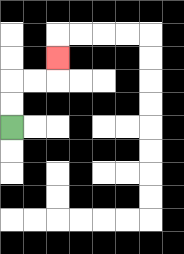{'start': '[0, 5]', 'end': '[2, 2]', 'path_directions': 'U,U,R,R,U', 'path_coordinates': '[[0, 5], [0, 4], [0, 3], [1, 3], [2, 3], [2, 2]]'}